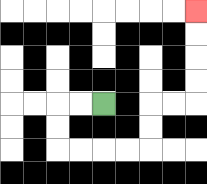{'start': '[4, 4]', 'end': '[8, 0]', 'path_directions': 'L,L,D,D,R,R,R,R,U,U,R,R,U,U,U,U', 'path_coordinates': '[[4, 4], [3, 4], [2, 4], [2, 5], [2, 6], [3, 6], [4, 6], [5, 6], [6, 6], [6, 5], [6, 4], [7, 4], [8, 4], [8, 3], [8, 2], [8, 1], [8, 0]]'}